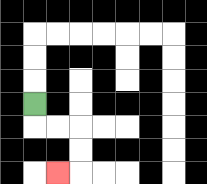{'start': '[1, 4]', 'end': '[2, 7]', 'path_directions': 'D,R,R,D,D,L', 'path_coordinates': '[[1, 4], [1, 5], [2, 5], [3, 5], [3, 6], [3, 7], [2, 7]]'}